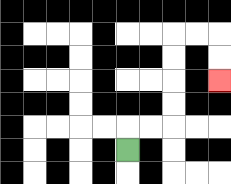{'start': '[5, 6]', 'end': '[9, 3]', 'path_directions': 'U,R,R,U,U,U,U,R,R,D,D', 'path_coordinates': '[[5, 6], [5, 5], [6, 5], [7, 5], [7, 4], [7, 3], [7, 2], [7, 1], [8, 1], [9, 1], [9, 2], [9, 3]]'}